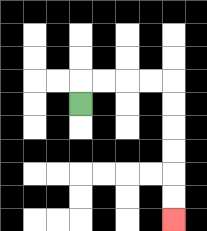{'start': '[3, 4]', 'end': '[7, 9]', 'path_directions': 'U,R,R,R,R,D,D,D,D,D,D', 'path_coordinates': '[[3, 4], [3, 3], [4, 3], [5, 3], [6, 3], [7, 3], [7, 4], [7, 5], [7, 6], [7, 7], [7, 8], [7, 9]]'}